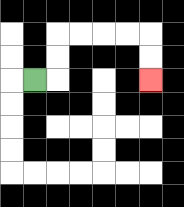{'start': '[1, 3]', 'end': '[6, 3]', 'path_directions': 'R,U,U,R,R,R,R,D,D', 'path_coordinates': '[[1, 3], [2, 3], [2, 2], [2, 1], [3, 1], [4, 1], [5, 1], [6, 1], [6, 2], [6, 3]]'}